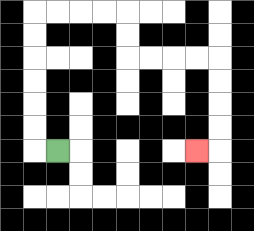{'start': '[2, 6]', 'end': '[8, 6]', 'path_directions': 'L,U,U,U,U,U,U,R,R,R,R,D,D,R,R,R,R,D,D,D,D,L', 'path_coordinates': '[[2, 6], [1, 6], [1, 5], [1, 4], [1, 3], [1, 2], [1, 1], [1, 0], [2, 0], [3, 0], [4, 0], [5, 0], [5, 1], [5, 2], [6, 2], [7, 2], [8, 2], [9, 2], [9, 3], [9, 4], [9, 5], [9, 6], [8, 6]]'}